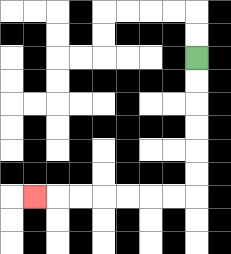{'start': '[8, 2]', 'end': '[1, 8]', 'path_directions': 'D,D,D,D,D,D,L,L,L,L,L,L,L', 'path_coordinates': '[[8, 2], [8, 3], [8, 4], [8, 5], [8, 6], [8, 7], [8, 8], [7, 8], [6, 8], [5, 8], [4, 8], [3, 8], [2, 8], [1, 8]]'}